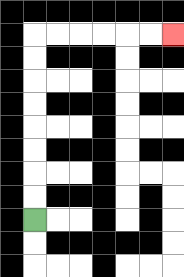{'start': '[1, 9]', 'end': '[7, 1]', 'path_directions': 'U,U,U,U,U,U,U,U,R,R,R,R,R,R', 'path_coordinates': '[[1, 9], [1, 8], [1, 7], [1, 6], [1, 5], [1, 4], [1, 3], [1, 2], [1, 1], [2, 1], [3, 1], [4, 1], [5, 1], [6, 1], [7, 1]]'}